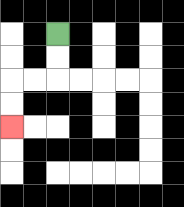{'start': '[2, 1]', 'end': '[0, 5]', 'path_directions': 'D,D,L,L,D,D', 'path_coordinates': '[[2, 1], [2, 2], [2, 3], [1, 3], [0, 3], [0, 4], [0, 5]]'}